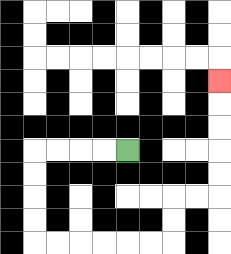{'start': '[5, 6]', 'end': '[9, 3]', 'path_directions': 'L,L,L,L,D,D,D,D,R,R,R,R,R,R,U,U,R,R,U,U,U,U,U', 'path_coordinates': '[[5, 6], [4, 6], [3, 6], [2, 6], [1, 6], [1, 7], [1, 8], [1, 9], [1, 10], [2, 10], [3, 10], [4, 10], [5, 10], [6, 10], [7, 10], [7, 9], [7, 8], [8, 8], [9, 8], [9, 7], [9, 6], [9, 5], [9, 4], [9, 3]]'}